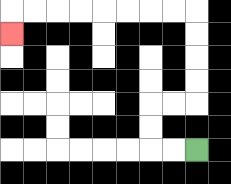{'start': '[8, 6]', 'end': '[0, 1]', 'path_directions': 'L,L,U,U,R,R,U,U,U,U,L,L,L,L,L,L,L,L,D', 'path_coordinates': '[[8, 6], [7, 6], [6, 6], [6, 5], [6, 4], [7, 4], [8, 4], [8, 3], [8, 2], [8, 1], [8, 0], [7, 0], [6, 0], [5, 0], [4, 0], [3, 0], [2, 0], [1, 0], [0, 0], [0, 1]]'}